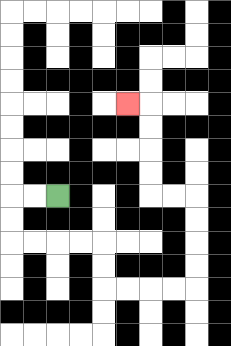{'start': '[2, 8]', 'end': '[5, 4]', 'path_directions': 'L,L,D,D,R,R,R,R,D,D,R,R,R,R,U,U,U,U,L,L,U,U,U,U,L', 'path_coordinates': '[[2, 8], [1, 8], [0, 8], [0, 9], [0, 10], [1, 10], [2, 10], [3, 10], [4, 10], [4, 11], [4, 12], [5, 12], [6, 12], [7, 12], [8, 12], [8, 11], [8, 10], [8, 9], [8, 8], [7, 8], [6, 8], [6, 7], [6, 6], [6, 5], [6, 4], [5, 4]]'}